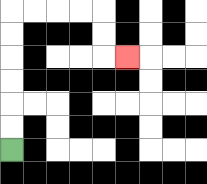{'start': '[0, 6]', 'end': '[5, 2]', 'path_directions': 'U,U,U,U,U,U,R,R,R,R,D,D,R', 'path_coordinates': '[[0, 6], [0, 5], [0, 4], [0, 3], [0, 2], [0, 1], [0, 0], [1, 0], [2, 0], [3, 0], [4, 0], [4, 1], [4, 2], [5, 2]]'}